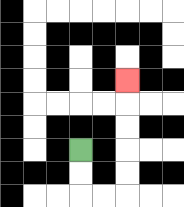{'start': '[3, 6]', 'end': '[5, 3]', 'path_directions': 'D,D,R,R,U,U,U,U,U', 'path_coordinates': '[[3, 6], [3, 7], [3, 8], [4, 8], [5, 8], [5, 7], [5, 6], [5, 5], [5, 4], [5, 3]]'}